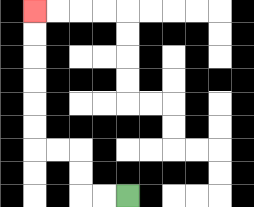{'start': '[5, 8]', 'end': '[1, 0]', 'path_directions': 'L,L,U,U,L,L,U,U,U,U,U,U', 'path_coordinates': '[[5, 8], [4, 8], [3, 8], [3, 7], [3, 6], [2, 6], [1, 6], [1, 5], [1, 4], [1, 3], [1, 2], [1, 1], [1, 0]]'}